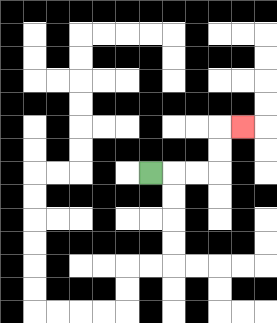{'start': '[6, 7]', 'end': '[10, 5]', 'path_directions': 'R,R,R,U,U,R', 'path_coordinates': '[[6, 7], [7, 7], [8, 7], [9, 7], [9, 6], [9, 5], [10, 5]]'}